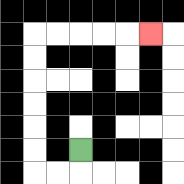{'start': '[3, 6]', 'end': '[6, 1]', 'path_directions': 'D,L,L,U,U,U,U,U,U,R,R,R,R,R', 'path_coordinates': '[[3, 6], [3, 7], [2, 7], [1, 7], [1, 6], [1, 5], [1, 4], [1, 3], [1, 2], [1, 1], [2, 1], [3, 1], [4, 1], [5, 1], [6, 1]]'}